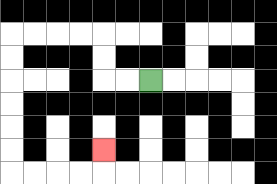{'start': '[6, 3]', 'end': '[4, 6]', 'path_directions': 'L,L,U,U,L,L,L,L,D,D,D,D,D,D,R,R,R,R,U', 'path_coordinates': '[[6, 3], [5, 3], [4, 3], [4, 2], [4, 1], [3, 1], [2, 1], [1, 1], [0, 1], [0, 2], [0, 3], [0, 4], [0, 5], [0, 6], [0, 7], [1, 7], [2, 7], [3, 7], [4, 7], [4, 6]]'}